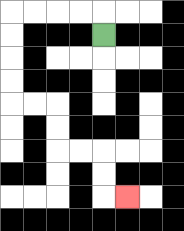{'start': '[4, 1]', 'end': '[5, 8]', 'path_directions': 'U,L,L,L,L,D,D,D,D,R,R,D,D,R,R,D,D,R', 'path_coordinates': '[[4, 1], [4, 0], [3, 0], [2, 0], [1, 0], [0, 0], [0, 1], [0, 2], [0, 3], [0, 4], [1, 4], [2, 4], [2, 5], [2, 6], [3, 6], [4, 6], [4, 7], [4, 8], [5, 8]]'}